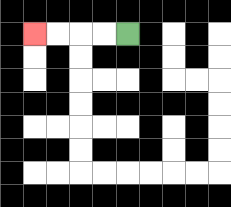{'start': '[5, 1]', 'end': '[1, 1]', 'path_directions': 'L,L,L,L', 'path_coordinates': '[[5, 1], [4, 1], [3, 1], [2, 1], [1, 1]]'}